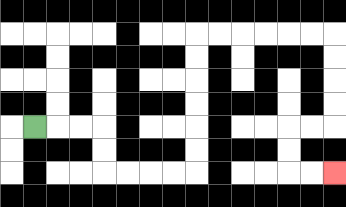{'start': '[1, 5]', 'end': '[14, 7]', 'path_directions': 'R,R,R,D,D,R,R,R,R,U,U,U,U,U,U,R,R,R,R,R,R,D,D,D,D,L,L,D,D,R,R', 'path_coordinates': '[[1, 5], [2, 5], [3, 5], [4, 5], [4, 6], [4, 7], [5, 7], [6, 7], [7, 7], [8, 7], [8, 6], [8, 5], [8, 4], [8, 3], [8, 2], [8, 1], [9, 1], [10, 1], [11, 1], [12, 1], [13, 1], [14, 1], [14, 2], [14, 3], [14, 4], [14, 5], [13, 5], [12, 5], [12, 6], [12, 7], [13, 7], [14, 7]]'}